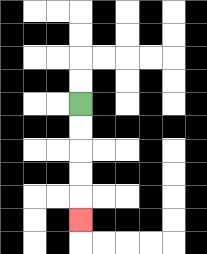{'start': '[3, 4]', 'end': '[3, 9]', 'path_directions': 'D,D,D,D,D', 'path_coordinates': '[[3, 4], [3, 5], [3, 6], [3, 7], [3, 8], [3, 9]]'}